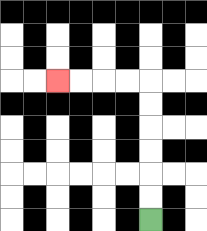{'start': '[6, 9]', 'end': '[2, 3]', 'path_directions': 'U,U,U,U,U,U,L,L,L,L', 'path_coordinates': '[[6, 9], [6, 8], [6, 7], [6, 6], [6, 5], [6, 4], [6, 3], [5, 3], [4, 3], [3, 3], [2, 3]]'}